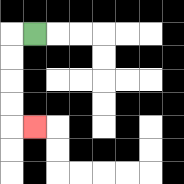{'start': '[1, 1]', 'end': '[1, 5]', 'path_directions': 'L,D,D,D,D,R', 'path_coordinates': '[[1, 1], [0, 1], [0, 2], [0, 3], [0, 4], [0, 5], [1, 5]]'}